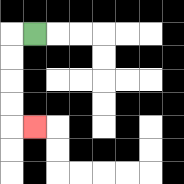{'start': '[1, 1]', 'end': '[1, 5]', 'path_directions': 'L,D,D,D,D,R', 'path_coordinates': '[[1, 1], [0, 1], [0, 2], [0, 3], [0, 4], [0, 5], [1, 5]]'}